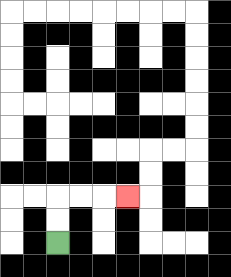{'start': '[2, 10]', 'end': '[5, 8]', 'path_directions': 'U,U,R,R,R', 'path_coordinates': '[[2, 10], [2, 9], [2, 8], [3, 8], [4, 8], [5, 8]]'}